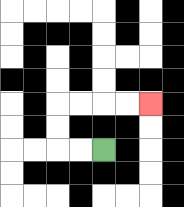{'start': '[4, 6]', 'end': '[6, 4]', 'path_directions': 'L,L,U,U,R,R,R,R', 'path_coordinates': '[[4, 6], [3, 6], [2, 6], [2, 5], [2, 4], [3, 4], [4, 4], [5, 4], [6, 4]]'}